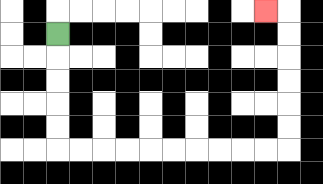{'start': '[2, 1]', 'end': '[11, 0]', 'path_directions': 'D,D,D,D,D,R,R,R,R,R,R,R,R,R,R,U,U,U,U,U,U,L', 'path_coordinates': '[[2, 1], [2, 2], [2, 3], [2, 4], [2, 5], [2, 6], [3, 6], [4, 6], [5, 6], [6, 6], [7, 6], [8, 6], [9, 6], [10, 6], [11, 6], [12, 6], [12, 5], [12, 4], [12, 3], [12, 2], [12, 1], [12, 0], [11, 0]]'}